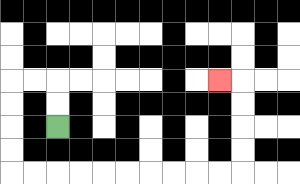{'start': '[2, 5]', 'end': '[9, 3]', 'path_directions': 'U,U,L,L,D,D,D,D,R,R,R,R,R,R,R,R,R,R,U,U,U,U,L', 'path_coordinates': '[[2, 5], [2, 4], [2, 3], [1, 3], [0, 3], [0, 4], [0, 5], [0, 6], [0, 7], [1, 7], [2, 7], [3, 7], [4, 7], [5, 7], [6, 7], [7, 7], [8, 7], [9, 7], [10, 7], [10, 6], [10, 5], [10, 4], [10, 3], [9, 3]]'}